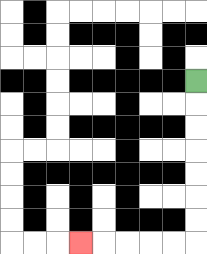{'start': '[8, 3]', 'end': '[3, 10]', 'path_directions': 'D,D,D,D,D,D,D,L,L,L,L,L', 'path_coordinates': '[[8, 3], [8, 4], [8, 5], [8, 6], [8, 7], [8, 8], [8, 9], [8, 10], [7, 10], [6, 10], [5, 10], [4, 10], [3, 10]]'}